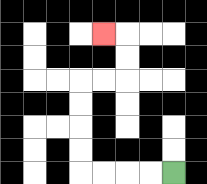{'start': '[7, 7]', 'end': '[4, 1]', 'path_directions': 'L,L,L,L,U,U,U,U,R,R,U,U,L', 'path_coordinates': '[[7, 7], [6, 7], [5, 7], [4, 7], [3, 7], [3, 6], [3, 5], [3, 4], [3, 3], [4, 3], [5, 3], [5, 2], [5, 1], [4, 1]]'}